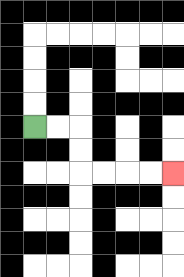{'start': '[1, 5]', 'end': '[7, 7]', 'path_directions': 'R,R,D,D,R,R,R,R', 'path_coordinates': '[[1, 5], [2, 5], [3, 5], [3, 6], [3, 7], [4, 7], [5, 7], [6, 7], [7, 7]]'}